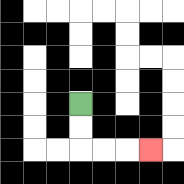{'start': '[3, 4]', 'end': '[6, 6]', 'path_directions': 'D,D,R,R,R', 'path_coordinates': '[[3, 4], [3, 5], [3, 6], [4, 6], [5, 6], [6, 6]]'}